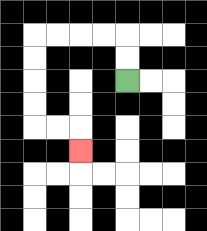{'start': '[5, 3]', 'end': '[3, 6]', 'path_directions': 'U,U,L,L,L,L,D,D,D,D,R,R,D', 'path_coordinates': '[[5, 3], [5, 2], [5, 1], [4, 1], [3, 1], [2, 1], [1, 1], [1, 2], [1, 3], [1, 4], [1, 5], [2, 5], [3, 5], [3, 6]]'}